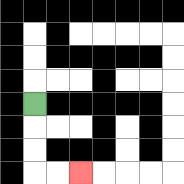{'start': '[1, 4]', 'end': '[3, 7]', 'path_directions': 'D,D,D,R,R', 'path_coordinates': '[[1, 4], [1, 5], [1, 6], [1, 7], [2, 7], [3, 7]]'}